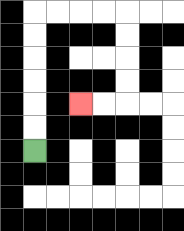{'start': '[1, 6]', 'end': '[3, 4]', 'path_directions': 'U,U,U,U,U,U,R,R,R,R,D,D,D,D,L,L', 'path_coordinates': '[[1, 6], [1, 5], [1, 4], [1, 3], [1, 2], [1, 1], [1, 0], [2, 0], [3, 0], [4, 0], [5, 0], [5, 1], [5, 2], [5, 3], [5, 4], [4, 4], [3, 4]]'}